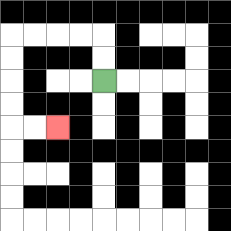{'start': '[4, 3]', 'end': '[2, 5]', 'path_directions': 'U,U,L,L,L,L,D,D,D,D,R,R', 'path_coordinates': '[[4, 3], [4, 2], [4, 1], [3, 1], [2, 1], [1, 1], [0, 1], [0, 2], [0, 3], [0, 4], [0, 5], [1, 5], [2, 5]]'}